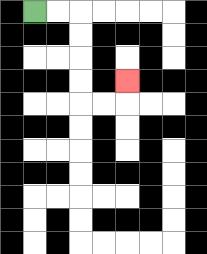{'start': '[1, 0]', 'end': '[5, 3]', 'path_directions': 'R,R,D,D,D,D,R,R,U', 'path_coordinates': '[[1, 0], [2, 0], [3, 0], [3, 1], [3, 2], [3, 3], [3, 4], [4, 4], [5, 4], [5, 3]]'}